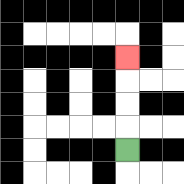{'start': '[5, 6]', 'end': '[5, 2]', 'path_directions': 'U,U,U,U', 'path_coordinates': '[[5, 6], [5, 5], [5, 4], [5, 3], [5, 2]]'}